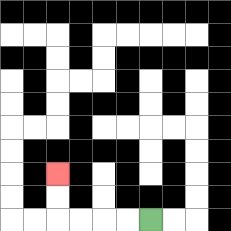{'start': '[6, 9]', 'end': '[2, 7]', 'path_directions': 'L,L,L,L,U,U', 'path_coordinates': '[[6, 9], [5, 9], [4, 9], [3, 9], [2, 9], [2, 8], [2, 7]]'}